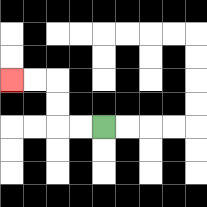{'start': '[4, 5]', 'end': '[0, 3]', 'path_directions': 'L,L,U,U,L,L', 'path_coordinates': '[[4, 5], [3, 5], [2, 5], [2, 4], [2, 3], [1, 3], [0, 3]]'}